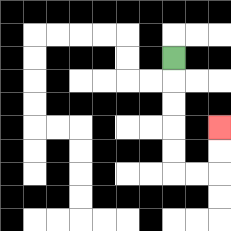{'start': '[7, 2]', 'end': '[9, 5]', 'path_directions': 'D,D,D,D,D,R,R,U,U', 'path_coordinates': '[[7, 2], [7, 3], [7, 4], [7, 5], [7, 6], [7, 7], [8, 7], [9, 7], [9, 6], [9, 5]]'}